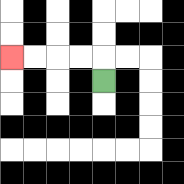{'start': '[4, 3]', 'end': '[0, 2]', 'path_directions': 'U,L,L,L,L', 'path_coordinates': '[[4, 3], [4, 2], [3, 2], [2, 2], [1, 2], [0, 2]]'}